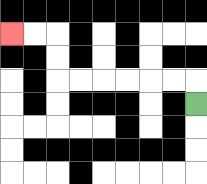{'start': '[8, 4]', 'end': '[0, 1]', 'path_directions': 'U,L,L,L,L,L,L,U,U,L,L', 'path_coordinates': '[[8, 4], [8, 3], [7, 3], [6, 3], [5, 3], [4, 3], [3, 3], [2, 3], [2, 2], [2, 1], [1, 1], [0, 1]]'}